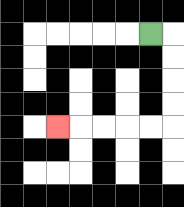{'start': '[6, 1]', 'end': '[2, 5]', 'path_directions': 'R,D,D,D,D,L,L,L,L,L', 'path_coordinates': '[[6, 1], [7, 1], [7, 2], [7, 3], [7, 4], [7, 5], [6, 5], [5, 5], [4, 5], [3, 5], [2, 5]]'}